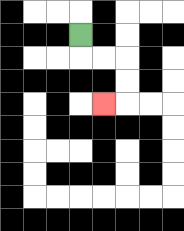{'start': '[3, 1]', 'end': '[4, 4]', 'path_directions': 'D,R,R,D,D,L', 'path_coordinates': '[[3, 1], [3, 2], [4, 2], [5, 2], [5, 3], [5, 4], [4, 4]]'}